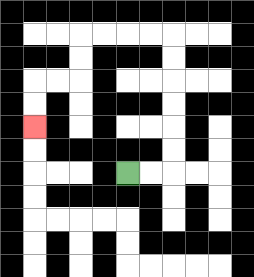{'start': '[5, 7]', 'end': '[1, 5]', 'path_directions': 'R,R,U,U,U,U,U,U,L,L,L,L,D,D,L,L,D,D', 'path_coordinates': '[[5, 7], [6, 7], [7, 7], [7, 6], [7, 5], [7, 4], [7, 3], [7, 2], [7, 1], [6, 1], [5, 1], [4, 1], [3, 1], [3, 2], [3, 3], [2, 3], [1, 3], [1, 4], [1, 5]]'}